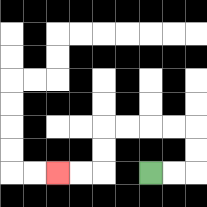{'start': '[6, 7]', 'end': '[2, 7]', 'path_directions': 'R,R,U,U,L,L,L,L,D,D,L,L', 'path_coordinates': '[[6, 7], [7, 7], [8, 7], [8, 6], [8, 5], [7, 5], [6, 5], [5, 5], [4, 5], [4, 6], [4, 7], [3, 7], [2, 7]]'}